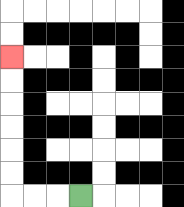{'start': '[3, 8]', 'end': '[0, 2]', 'path_directions': 'L,L,L,U,U,U,U,U,U', 'path_coordinates': '[[3, 8], [2, 8], [1, 8], [0, 8], [0, 7], [0, 6], [0, 5], [0, 4], [0, 3], [0, 2]]'}